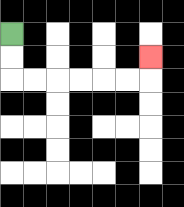{'start': '[0, 1]', 'end': '[6, 2]', 'path_directions': 'D,D,R,R,R,R,R,R,U', 'path_coordinates': '[[0, 1], [0, 2], [0, 3], [1, 3], [2, 3], [3, 3], [4, 3], [5, 3], [6, 3], [6, 2]]'}